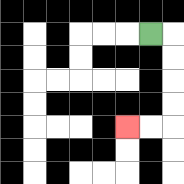{'start': '[6, 1]', 'end': '[5, 5]', 'path_directions': 'R,D,D,D,D,L,L', 'path_coordinates': '[[6, 1], [7, 1], [7, 2], [7, 3], [7, 4], [7, 5], [6, 5], [5, 5]]'}